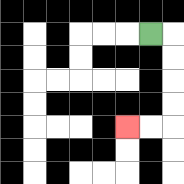{'start': '[6, 1]', 'end': '[5, 5]', 'path_directions': 'R,D,D,D,D,L,L', 'path_coordinates': '[[6, 1], [7, 1], [7, 2], [7, 3], [7, 4], [7, 5], [6, 5], [5, 5]]'}